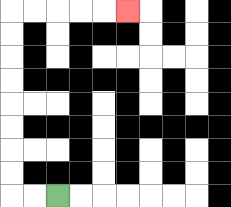{'start': '[2, 8]', 'end': '[5, 0]', 'path_directions': 'L,L,U,U,U,U,U,U,U,U,R,R,R,R,R', 'path_coordinates': '[[2, 8], [1, 8], [0, 8], [0, 7], [0, 6], [0, 5], [0, 4], [0, 3], [0, 2], [0, 1], [0, 0], [1, 0], [2, 0], [3, 0], [4, 0], [5, 0]]'}